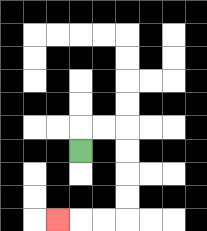{'start': '[3, 6]', 'end': '[2, 9]', 'path_directions': 'U,R,R,D,D,D,D,L,L,L', 'path_coordinates': '[[3, 6], [3, 5], [4, 5], [5, 5], [5, 6], [5, 7], [5, 8], [5, 9], [4, 9], [3, 9], [2, 9]]'}